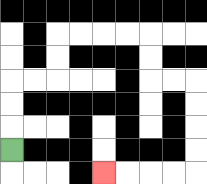{'start': '[0, 6]', 'end': '[4, 7]', 'path_directions': 'U,U,U,R,R,U,U,R,R,R,R,D,D,R,R,D,D,D,D,L,L,L,L', 'path_coordinates': '[[0, 6], [0, 5], [0, 4], [0, 3], [1, 3], [2, 3], [2, 2], [2, 1], [3, 1], [4, 1], [5, 1], [6, 1], [6, 2], [6, 3], [7, 3], [8, 3], [8, 4], [8, 5], [8, 6], [8, 7], [7, 7], [6, 7], [5, 7], [4, 7]]'}